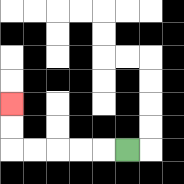{'start': '[5, 6]', 'end': '[0, 4]', 'path_directions': 'L,L,L,L,L,U,U', 'path_coordinates': '[[5, 6], [4, 6], [3, 6], [2, 6], [1, 6], [0, 6], [0, 5], [0, 4]]'}